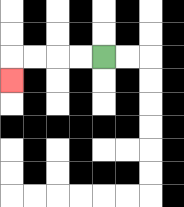{'start': '[4, 2]', 'end': '[0, 3]', 'path_directions': 'L,L,L,L,D', 'path_coordinates': '[[4, 2], [3, 2], [2, 2], [1, 2], [0, 2], [0, 3]]'}